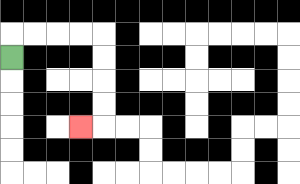{'start': '[0, 2]', 'end': '[3, 5]', 'path_directions': 'U,R,R,R,R,D,D,D,D,L', 'path_coordinates': '[[0, 2], [0, 1], [1, 1], [2, 1], [3, 1], [4, 1], [4, 2], [4, 3], [4, 4], [4, 5], [3, 5]]'}